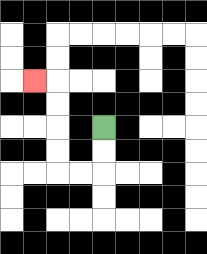{'start': '[4, 5]', 'end': '[1, 3]', 'path_directions': 'D,D,L,L,U,U,U,U,L', 'path_coordinates': '[[4, 5], [4, 6], [4, 7], [3, 7], [2, 7], [2, 6], [2, 5], [2, 4], [2, 3], [1, 3]]'}